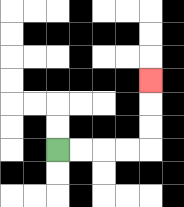{'start': '[2, 6]', 'end': '[6, 3]', 'path_directions': 'R,R,R,R,U,U,U', 'path_coordinates': '[[2, 6], [3, 6], [4, 6], [5, 6], [6, 6], [6, 5], [6, 4], [6, 3]]'}